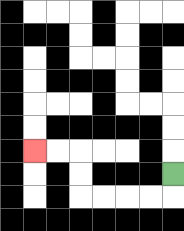{'start': '[7, 7]', 'end': '[1, 6]', 'path_directions': 'D,L,L,L,L,U,U,L,L', 'path_coordinates': '[[7, 7], [7, 8], [6, 8], [5, 8], [4, 8], [3, 8], [3, 7], [3, 6], [2, 6], [1, 6]]'}